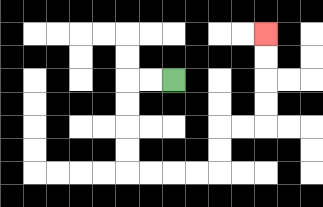{'start': '[7, 3]', 'end': '[11, 1]', 'path_directions': 'L,L,D,D,D,D,R,R,R,R,U,U,R,R,U,U,U,U', 'path_coordinates': '[[7, 3], [6, 3], [5, 3], [5, 4], [5, 5], [5, 6], [5, 7], [6, 7], [7, 7], [8, 7], [9, 7], [9, 6], [9, 5], [10, 5], [11, 5], [11, 4], [11, 3], [11, 2], [11, 1]]'}